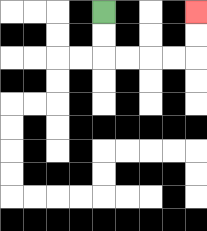{'start': '[4, 0]', 'end': '[8, 0]', 'path_directions': 'D,D,R,R,R,R,U,U', 'path_coordinates': '[[4, 0], [4, 1], [4, 2], [5, 2], [6, 2], [7, 2], [8, 2], [8, 1], [8, 0]]'}